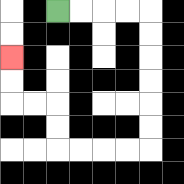{'start': '[2, 0]', 'end': '[0, 2]', 'path_directions': 'R,R,R,R,D,D,D,D,D,D,L,L,L,L,U,U,L,L,U,U', 'path_coordinates': '[[2, 0], [3, 0], [4, 0], [5, 0], [6, 0], [6, 1], [6, 2], [6, 3], [6, 4], [6, 5], [6, 6], [5, 6], [4, 6], [3, 6], [2, 6], [2, 5], [2, 4], [1, 4], [0, 4], [0, 3], [0, 2]]'}